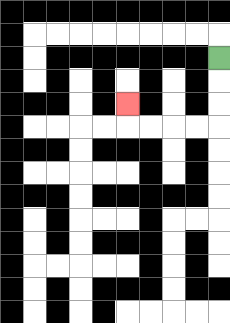{'start': '[9, 2]', 'end': '[5, 4]', 'path_directions': 'D,D,D,L,L,L,L,U', 'path_coordinates': '[[9, 2], [9, 3], [9, 4], [9, 5], [8, 5], [7, 5], [6, 5], [5, 5], [5, 4]]'}